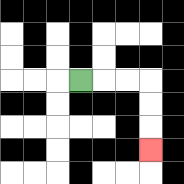{'start': '[3, 3]', 'end': '[6, 6]', 'path_directions': 'R,R,R,D,D,D', 'path_coordinates': '[[3, 3], [4, 3], [5, 3], [6, 3], [6, 4], [6, 5], [6, 6]]'}